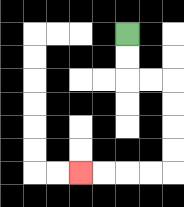{'start': '[5, 1]', 'end': '[3, 7]', 'path_directions': 'D,D,R,R,D,D,D,D,L,L,L,L', 'path_coordinates': '[[5, 1], [5, 2], [5, 3], [6, 3], [7, 3], [7, 4], [7, 5], [7, 6], [7, 7], [6, 7], [5, 7], [4, 7], [3, 7]]'}